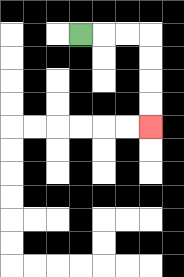{'start': '[3, 1]', 'end': '[6, 5]', 'path_directions': 'R,R,R,D,D,D,D', 'path_coordinates': '[[3, 1], [4, 1], [5, 1], [6, 1], [6, 2], [6, 3], [6, 4], [6, 5]]'}